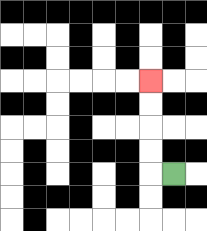{'start': '[7, 7]', 'end': '[6, 3]', 'path_directions': 'L,U,U,U,U', 'path_coordinates': '[[7, 7], [6, 7], [6, 6], [6, 5], [6, 4], [6, 3]]'}